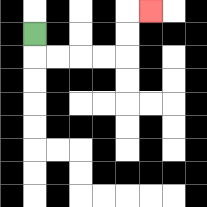{'start': '[1, 1]', 'end': '[6, 0]', 'path_directions': 'D,R,R,R,R,U,U,R', 'path_coordinates': '[[1, 1], [1, 2], [2, 2], [3, 2], [4, 2], [5, 2], [5, 1], [5, 0], [6, 0]]'}